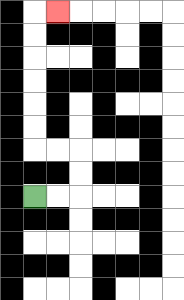{'start': '[1, 8]', 'end': '[2, 0]', 'path_directions': 'R,R,U,U,L,L,U,U,U,U,U,U,R', 'path_coordinates': '[[1, 8], [2, 8], [3, 8], [3, 7], [3, 6], [2, 6], [1, 6], [1, 5], [1, 4], [1, 3], [1, 2], [1, 1], [1, 0], [2, 0]]'}